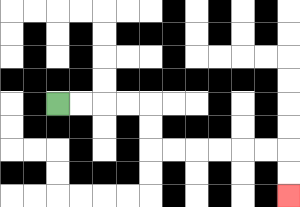{'start': '[2, 4]', 'end': '[12, 8]', 'path_directions': 'R,R,R,R,D,D,R,R,R,R,R,R,D,D', 'path_coordinates': '[[2, 4], [3, 4], [4, 4], [5, 4], [6, 4], [6, 5], [6, 6], [7, 6], [8, 6], [9, 6], [10, 6], [11, 6], [12, 6], [12, 7], [12, 8]]'}